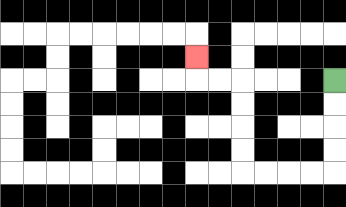{'start': '[14, 3]', 'end': '[8, 2]', 'path_directions': 'D,D,D,D,L,L,L,L,U,U,U,U,L,L,U', 'path_coordinates': '[[14, 3], [14, 4], [14, 5], [14, 6], [14, 7], [13, 7], [12, 7], [11, 7], [10, 7], [10, 6], [10, 5], [10, 4], [10, 3], [9, 3], [8, 3], [8, 2]]'}